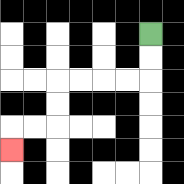{'start': '[6, 1]', 'end': '[0, 6]', 'path_directions': 'D,D,L,L,L,L,D,D,L,L,D', 'path_coordinates': '[[6, 1], [6, 2], [6, 3], [5, 3], [4, 3], [3, 3], [2, 3], [2, 4], [2, 5], [1, 5], [0, 5], [0, 6]]'}